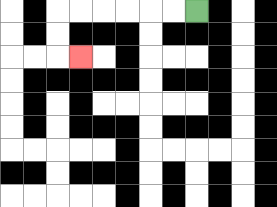{'start': '[8, 0]', 'end': '[3, 2]', 'path_directions': 'L,L,L,L,L,L,D,D,R', 'path_coordinates': '[[8, 0], [7, 0], [6, 0], [5, 0], [4, 0], [3, 0], [2, 0], [2, 1], [2, 2], [3, 2]]'}